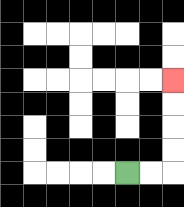{'start': '[5, 7]', 'end': '[7, 3]', 'path_directions': 'R,R,U,U,U,U', 'path_coordinates': '[[5, 7], [6, 7], [7, 7], [7, 6], [7, 5], [7, 4], [7, 3]]'}